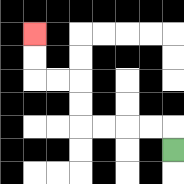{'start': '[7, 6]', 'end': '[1, 1]', 'path_directions': 'U,L,L,L,L,U,U,L,L,U,U', 'path_coordinates': '[[7, 6], [7, 5], [6, 5], [5, 5], [4, 5], [3, 5], [3, 4], [3, 3], [2, 3], [1, 3], [1, 2], [1, 1]]'}